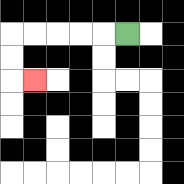{'start': '[5, 1]', 'end': '[1, 3]', 'path_directions': 'L,L,L,L,L,D,D,R', 'path_coordinates': '[[5, 1], [4, 1], [3, 1], [2, 1], [1, 1], [0, 1], [0, 2], [0, 3], [1, 3]]'}